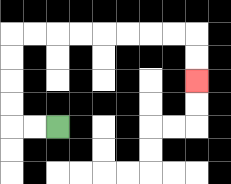{'start': '[2, 5]', 'end': '[8, 3]', 'path_directions': 'L,L,U,U,U,U,R,R,R,R,R,R,R,R,D,D', 'path_coordinates': '[[2, 5], [1, 5], [0, 5], [0, 4], [0, 3], [0, 2], [0, 1], [1, 1], [2, 1], [3, 1], [4, 1], [5, 1], [6, 1], [7, 1], [8, 1], [8, 2], [8, 3]]'}